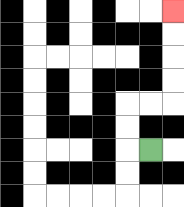{'start': '[6, 6]', 'end': '[7, 0]', 'path_directions': 'L,U,U,R,R,U,U,U,U', 'path_coordinates': '[[6, 6], [5, 6], [5, 5], [5, 4], [6, 4], [7, 4], [7, 3], [7, 2], [7, 1], [7, 0]]'}